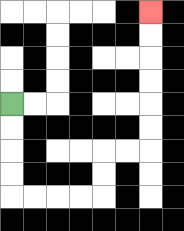{'start': '[0, 4]', 'end': '[6, 0]', 'path_directions': 'D,D,D,D,R,R,R,R,U,U,R,R,U,U,U,U,U,U', 'path_coordinates': '[[0, 4], [0, 5], [0, 6], [0, 7], [0, 8], [1, 8], [2, 8], [3, 8], [4, 8], [4, 7], [4, 6], [5, 6], [6, 6], [6, 5], [6, 4], [6, 3], [6, 2], [6, 1], [6, 0]]'}